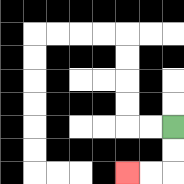{'start': '[7, 5]', 'end': '[5, 7]', 'path_directions': 'D,D,L,L', 'path_coordinates': '[[7, 5], [7, 6], [7, 7], [6, 7], [5, 7]]'}